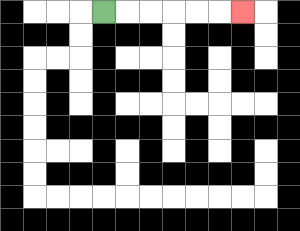{'start': '[4, 0]', 'end': '[10, 0]', 'path_directions': 'R,R,R,R,R,R', 'path_coordinates': '[[4, 0], [5, 0], [6, 0], [7, 0], [8, 0], [9, 0], [10, 0]]'}